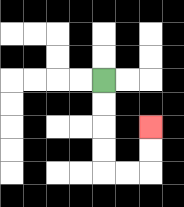{'start': '[4, 3]', 'end': '[6, 5]', 'path_directions': 'D,D,D,D,R,R,U,U', 'path_coordinates': '[[4, 3], [4, 4], [4, 5], [4, 6], [4, 7], [5, 7], [6, 7], [6, 6], [6, 5]]'}